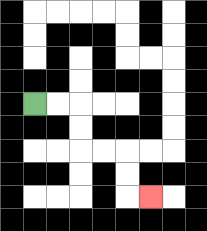{'start': '[1, 4]', 'end': '[6, 8]', 'path_directions': 'R,R,D,D,R,R,D,D,R', 'path_coordinates': '[[1, 4], [2, 4], [3, 4], [3, 5], [3, 6], [4, 6], [5, 6], [5, 7], [5, 8], [6, 8]]'}